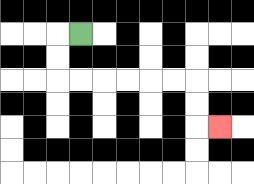{'start': '[3, 1]', 'end': '[9, 5]', 'path_directions': 'L,D,D,R,R,R,R,R,R,D,D,R', 'path_coordinates': '[[3, 1], [2, 1], [2, 2], [2, 3], [3, 3], [4, 3], [5, 3], [6, 3], [7, 3], [8, 3], [8, 4], [8, 5], [9, 5]]'}